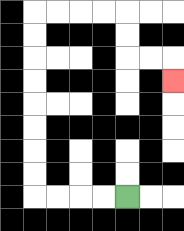{'start': '[5, 8]', 'end': '[7, 3]', 'path_directions': 'L,L,L,L,U,U,U,U,U,U,U,U,R,R,R,R,D,D,R,R,D', 'path_coordinates': '[[5, 8], [4, 8], [3, 8], [2, 8], [1, 8], [1, 7], [1, 6], [1, 5], [1, 4], [1, 3], [1, 2], [1, 1], [1, 0], [2, 0], [3, 0], [4, 0], [5, 0], [5, 1], [5, 2], [6, 2], [7, 2], [7, 3]]'}